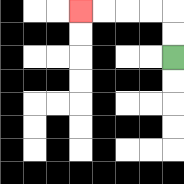{'start': '[7, 2]', 'end': '[3, 0]', 'path_directions': 'U,U,L,L,L,L', 'path_coordinates': '[[7, 2], [7, 1], [7, 0], [6, 0], [5, 0], [4, 0], [3, 0]]'}